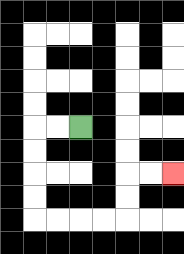{'start': '[3, 5]', 'end': '[7, 7]', 'path_directions': 'L,L,D,D,D,D,R,R,R,R,U,U,R,R', 'path_coordinates': '[[3, 5], [2, 5], [1, 5], [1, 6], [1, 7], [1, 8], [1, 9], [2, 9], [3, 9], [4, 9], [5, 9], [5, 8], [5, 7], [6, 7], [7, 7]]'}